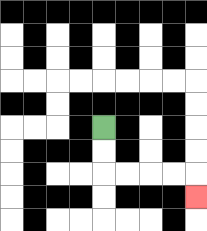{'start': '[4, 5]', 'end': '[8, 8]', 'path_directions': 'D,D,R,R,R,R,D', 'path_coordinates': '[[4, 5], [4, 6], [4, 7], [5, 7], [6, 7], [7, 7], [8, 7], [8, 8]]'}